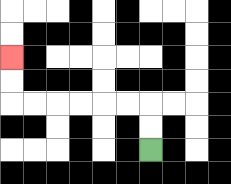{'start': '[6, 6]', 'end': '[0, 2]', 'path_directions': 'U,U,L,L,L,L,L,L,U,U', 'path_coordinates': '[[6, 6], [6, 5], [6, 4], [5, 4], [4, 4], [3, 4], [2, 4], [1, 4], [0, 4], [0, 3], [0, 2]]'}